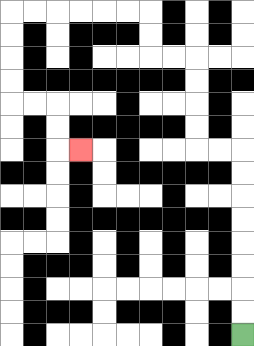{'start': '[10, 14]', 'end': '[3, 6]', 'path_directions': 'U,U,U,U,U,U,U,U,L,L,U,U,U,U,L,L,U,U,L,L,L,L,L,L,D,D,D,D,R,R,D,D,R', 'path_coordinates': '[[10, 14], [10, 13], [10, 12], [10, 11], [10, 10], [10, 9], [10, 8], [10, 7], [10, 6], [9, 6], [8, 6], [8, 5], [8, 4], [8, 3], [8, 2], [7, 2], [6, 2], [6, 1], [6, 0], [5, 0], [4, 0], [3, 0], [2, 0], [1, 0], [0, 0], [0, 1], [0, 2], [0, 3], [0, 4], [1, 4], [2, 4], [2, 5], [2, 6], [3, 6]]'}